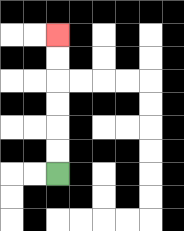{'start': '[2, 7]', 'end': '[2, 1]', 'path_directions': 'U,U,U,U,U,U', 'path_coordinates': '[[2, 7], [2, 6], [2, 5], [2, 4], [2, 3], [2, 2], [2, 1]]'}